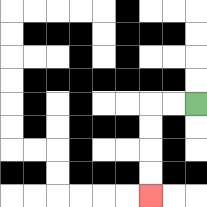{'start': '[8, 4]', 'end': '[6, 8]', 'path_directions': 'L,L,D,D,D,D', 'path_coordinates': '[[8, 4], [7, 4], [6, 4], [6, 5], [6, 6], [6, 7], [6, 8]]'}